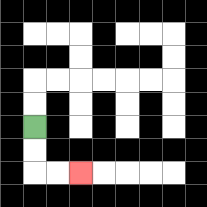{'start': '[1, 5]', 'end': '[3, 7]', 'path_directions': 'D,D,R,R', 'path_coordinates': '[[1, 5], [1, 6], [1, 7], [2, 7], [3, 7]]'}